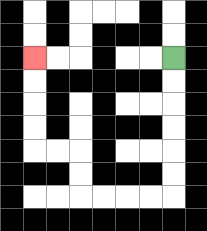{'start': '[7, 2]', 'end': '[1, 2]', 'path_directions': 'D,D,D,D,D,D,L,L,L,L,U,U,L,L,U,U,U,U', 'path_coordinates': '[[7, 2], [7, 3], [7, 4], [7, 5], [7, 6], [7, 7], [7, 8], [6, 8], [5, 8], [4, 8], [3, 8], [3, 7], [3, 6], [2, 6], [1, 6], [1, 5], [1, 4], [1, 3], [1, 2]]'}